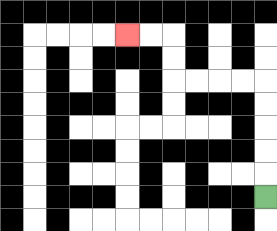{'start': '[11, 8]', 'end': '[5, 1]', 'path_directions': 'U,U,U,U,U,L,L,L,L,U,U,L,L', 'path_coordinates': '[[11, 8], [11, 7], [11, 6], [11, 5], [11, 4], [11, 3], [10, 3], [9, 3], [8, 3], [7, 3], [7, 2], [7, 1], [6, 1], [5, 1]]'}